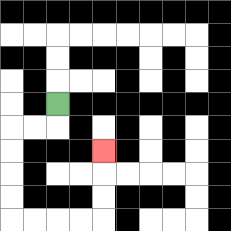{'start': '[2, 4]', 'end': '[4, 6]', 'path_directions': 'D,L,L,D,D,D,D,R,R,R,R,U,U,U', 'path_coordinates': '[[2, 4], [2, 5], [1, 5], [0, 5], [0, 6], [0, 7], [0, 8], [0, 9], [1, 9], [2, 9], [3, 9], [4, 9], [4, 8], [4, 7], [4, 6]]'}